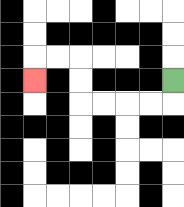{'start': '[7, 3]', 'end': '[1, 3]', 'path_directions': 'D,L,L,L,L,U,U,L,L,D', 'path_coordinates': '[[7, 3], [7, 4], [6, 4], [5, 4], [4, 4], [3, 4], [3, 3], [3, 2], [2, 2], [1, 2], [1, 3]]'}